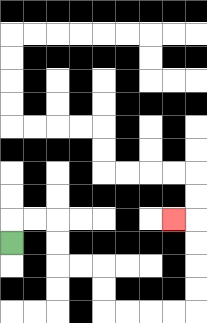{'start': '[0, 10]', 'end': '[7, 9]', 'path_directions': 'U,R,R,D,D,R,R,D,D,R,R,R,R,U,U,U,U,L', 'path_coordinates': '[[0, 10], [0, 9], [1, 9], [2, 9], [2, 10], [2, 11], [3, 11], [4, 11], [4, 12], [4, 13], [5, 13], [6, 13], [7, 13], [8, 13], [8, 12], [8, 11], [8, 10], [8, 9], [7, 9]]'}